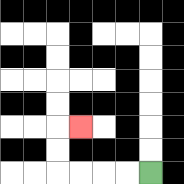{'start': '[6, 7]', 'end': '[3, 5]', 'path_directions': 'L,L,L,L,U,U,R', 'path_coordinates': '[[6, 7], [5, 7], [4, 7], [3, 7], [2, 7], [2, 6], [2, 5], [3, 5]]'}